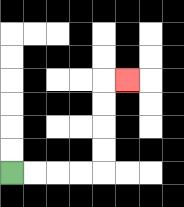{'start': '[0, 7]', 'end': '[5, 3]', 'path_directions': 'R,R,R,R,U,U,U,U,R', 'path_coordinates': '[[0, 7], [1, 7], [2, 7], [3, 7], [4, 7], [4, 6], [4, 5], [4, 4], [4, 3], [5, 3]]'}